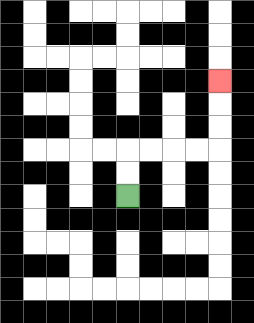{'start': '[5, 8]', 'end': '[9, 3]', 'path_directions': 'U,U,R,R,R,R,U,U,U', 'path_coordinates': '[[5, 8], [5, 7], [5, 6], [6, 6], [7, 6], [8, 6], [9, 6], [9, 5], [9, 4], [9, 3]]'}